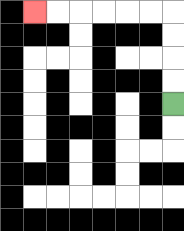{'start': '[7, 4]', 'end': '[1, 0]', 'path_directions': 'U,U,U,U,L,L,L,L,L,L', 'path_coordinates': '[[7, 4], [7, 3], [7, 2], [7, 1], [7, 0], [6, 0], [5, 0], [4, 0], [3, 0], [2, 0], [1, 0]]'}